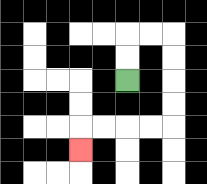{'start': '[5, 3]', 'end': '[3, 6]', 'path_directions': 'U,U,R,R,D,D,D,D,L,L,L,L,D', 'path_coordinates': '[[5, 3], [5, 2], [5, 1], [6, 1], [7, 1], [7, 2], [7, 3], [7, 4], [7, 5], [6, 5], [5, 5], [4, 5], [3, 5], [3, 6]]'}